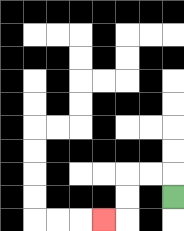{'start': '[7, 8]', 'end': '[4, 9]', 'path_directions': 'U,L,L,D,D,L', 'path_coordinates': '[[7, 8], [7, 7], [6, 7], [5, 7], [5, 8], [5, 9], [4, 9]]'}